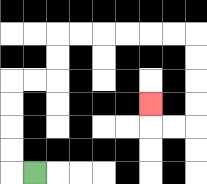{'start': '[1, 7]', 'end': '[6, 4]', 'path_directions': 'L,U,U,U,U,R,R,U,U,R,R,R,R,R,R,D,D,D,D,L,L,U', 'path_coordinates': '[[1, 7], [0, 7], [0, 6], [0, 5], [0, 4], [0, 3], [1, 3], [2, 3], [2, 2], [2, 1], [3, 1], [4, 1], [5, 1], [6, 1], [7, 1], [8, 1], [8, 2], [8, 3], [8, 4], [8, 5], [7, 5], [6, 5], [6, 4]]'}